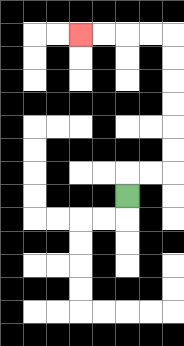{'start': '[5, 8]', 'end': '[3, 1]', 'path_directions': 'U,R,R,U,U,U,U,U,U,L,L,L,L', 'path_coordinates': '[[5, 8], [5, 7], [6, 7], [7, 7], [7, 6], [7, 5], [7, 4], [7, 3], [7, 2], [7, 1], [6, 1], [5, 1], [4, 1], [3, 1]]'}